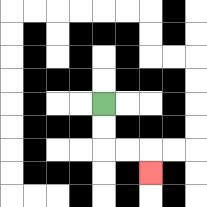{'start': '[4, 4]', 'end': '[6, 7]', 'path_directions': 'D,D,R,R,D', 'path_coordinates': '[[4, 4], [4, 5], [4, 6], [5, 6], [6, 6], [6, 7]]'}